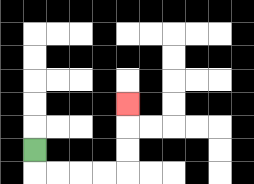{'start': '[1, 6]', 'end': '[5, 4]', 'path_directions': 'D,R,R,R,R,U,U,U', 'path_coordinates': '[[1, 6], [1, 7], [2, 7], [3, 7], [4, 7], [5, 7], [5, 6], [5, 5], [5, 4]]'}